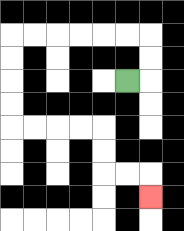{'start': '[5, 3]', 'end': '[6, 8]', 'path_directions': 'R,U,U,L,L,L,L,L,L,D,D,D,D,R,R,R,R,D,D,R,R,D', 'path_coordinates': '[[5, 3], [6, 3], [6, 2], [6, 1], [5, 1], [4, 1], [3, 1], [2, 1], [1, 1], [0, 1], [0, 2], [0, 3], [0, 4], [0, 5], [1, 5], [2, 5], [3, 5], [4, 5], [4, 6], [4, 7], [5, 7], [6, 7], [6, 8]]'}